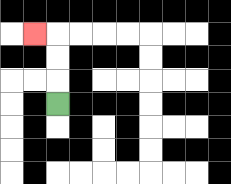{'start': '[2, 4]', 'end': '[1, 1]', 'path_directions': 'U,U,U,L', 'path_coordinates': '[[2, 4], [2, 3], [2, 2], [2, 1], [1, 1]]'}